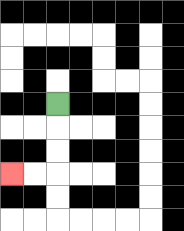{'start': '[2, 4]', 'end': '[0, 7]', 'path_directions': 'D,D,D,L,L', 'path_coordinates': '[[2, 4], [2, 5], [2, 6], [2, 7], [1, 7], [0, 7]]'}